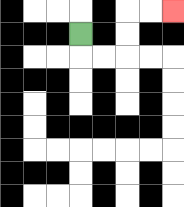{'start': '[3, 1]', 'end': '[7, 0]', 'path_directions': 'D,R,R,U,U,R,R', 'path_coordinates': '[[3, 1], [3, 2], [4, 2], [5, 2], [5, 1], [5, 0], [6, 0], [7, 0]]'}